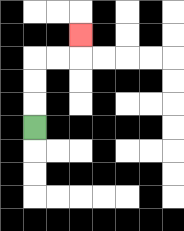{'start': '[1, 5]', 'end': '[3, 1]', 'path_directions': 'U,U,U,R,R,U', 'path_coordinates': '[[1, 5], [1, 4], [1, 3], [1, 2], [2, 2], [3, 2], [3, 1]]'}